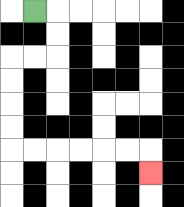{'start': '[1, 0]', 'end': '[6, 7]', 'path_directions': 'R,D,D,L,L,D,D,D,D,R,R,R,R,R,R,D', 'path_coordinates': '[[1, 0], [2, 0], [2, 1], [2, 2], [1, 2], [0, 2], [0, 3], [0, 4], [0, 5], [0, 6], [1, 6], [2, 6], [3, 6], [4, 6], [5, 6], [6, 6], [6, 7]]'}